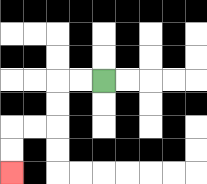{'start': '[4, 3]', 'end': '[0, 7]', 'path_directions': 'L,L,D,D,L,L,D,D', 'path_coordinates': '[[4, 3], [3, 3], [2, 3], [2, 4], [2, 5], [1, 5], [0, 5], [0, 6], [0, 7]]'}